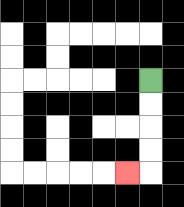{'start': '[6, 3]', 'end': '[5, 7]', 'path_directions': 'D,D,D,D,L', 'path_coordinates': '[[6, 3], [6, 4], [6, 5], [6, 6], [6, 7], [5, 7]]'}